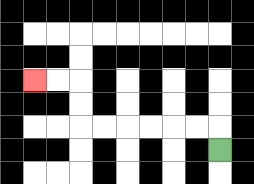{'start': '[9, 6]', 'end': '[1, 3]', 'path_directions': 'U,L,L,L,L,L,L,U,U,L,L', 'path_coordinates': '[[9, 6], [9, 5], [8, 5], [7, 5], [6, 5], [5, 5], [4, 5], [3, 5], [3, 4], [3, 3], [2, 3], [1, 3]]'}